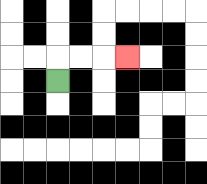{'start': '[2, 3]', 'end': '[5, 2]', 'path_directions': 'U,R,R,R', 'path_coordinates': '[[2, 3], [2, 2], [3, 2], [4, 2], [5, 2]]'}